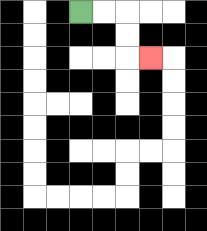{'start': '[3, 0]', 'end': '[6, 2]', 'path_directions': 'R,R,D,D,R', 'path_coordinates': '[[3, 0], [4, 0], [5, 0], [5, 1], [5, 2], [6, 2]]'}